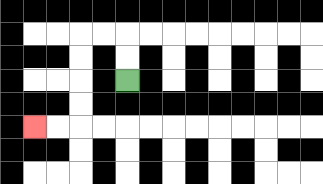{'start': '[5, 3]', 'end': '[1, 5]', 'path_directions': 'U,U,L,L,D,D,D,D,L,L', 'path_coordinates': '[[5, 3], [5, 2], [5, 1], [4, 1], [3, 1], [3, 2], [3, 3], [3, 4], [3, 5], [2, 5], [1, 5]]'}